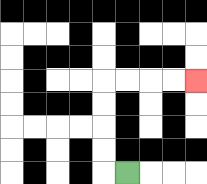{'start': '[5, 7]', 'end': '[8, 3]', 'path_directions': 'L,U,U,U,U,R,R,R,R', 'path_coordinates': '[[5, 7], [4, 7], [4, 6], [4, 5], [4, 4], [4, 3], [5, 3], [6, 3], [7, 3], [8, 3]]'}